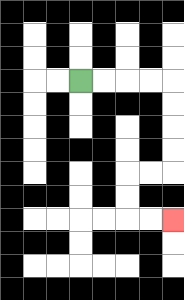{'start': '[3, 3]', 'end': '[7, 9]', 'path_directions': 'R,R,R,R,D,D,D,D,L,L,D,D,R,R', 'path_coordinates': '[[3, 3], [4, 3], [5, 3], [6, 3], [7, 3], [7, 4], [7, 5], [7, 6], [7, 7], [6, 7], [5, 7], [5, 8], [5, 9], [6, 9], [7, 9]]'}